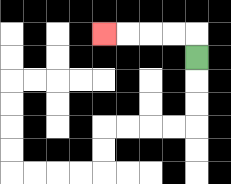{'start': '[8, 2]', 'end': '[4, 1]', 'path_directions': 'U,L,L,L,L', 'path_coordinates': '[[8, 2], [8, 1], [7, 1], [6, 1], [5, 1], [4, 1]]'}